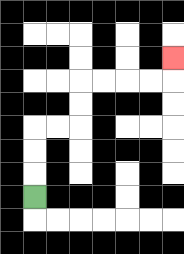{'start': '[1, 8]', 'end': '[7, 2]', 'path_directions': 'U,U,U,R,R,U,U,R,R,R,R,U', 'path_coordinates': '[[1, 8], [1, 7], [1, 6], [1, 5], [2, 5], [3, 5], [3, 4], [3, 3], [4, 3], [5, 3], [6, 3], [7, 3], [7, 2]]'}